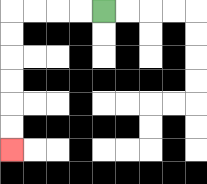{'start': '[4, 0]', 'end': '[0, 6]', 'path_directions': 'L,L,L,L,D,D,D,D,D,D', 'path_coordinates': '[[4, 0], [3, 0], [2, 0], [1, 0], [0, 0], [0, 1], [0, 2], [0, 3], [0, 4], [0, 5], [0, 6]]'}